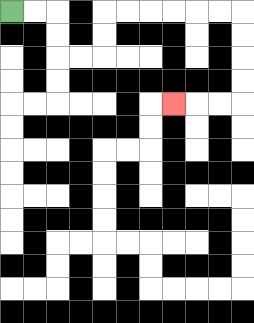{'start': '[0, 0]', 'end': '[7, 4]', 'path_directions': 'R,R,D,D,R,R,U,U,R,R,R,R,R,R,D,D,D,D,L,L,L', 'path_coordinates': '[[0, 0], [1, 0], [2, 0], [2, 1], [2, 2], [3, 2], [4, 2], [4, 1], [4, 0], [5, 0], [6, 0], [7, 0], [8, 0], [9, 0], [10, 0], [10, 1], [10, 2], [10, 3], [10, 4], [9, 4], [8, 4], [7, 4]]'}